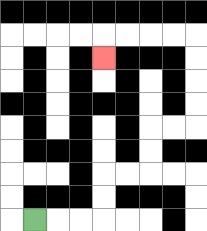{'start': '[1, 9]', 'end': '[4, 2]', 'path_directions': 'R,R,R,U,U,R,R,U,U,R,R,U,U,U,U,L,L,L,L,D', 'path_coordinates': '[[1, 9], [2, 9], [3, 9], [4, 9], [4, 8], [4, 7], [5, 7], [6, 7], [6, 6], [6, 5], [7, 5], [8, 5], [8, 4], [8, 3], [8, 2], [8, 1], [7, 1], [6, 1], [5, 1], [4, 1], [4, 2]]'}